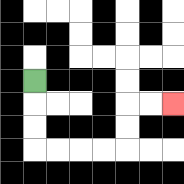{'start': '[1, 3]', 'end': '[7, 4]', 'path_directions': 'D,D,D,R,R,R,R,U,U,R,R', 'path_coordinates': '[[1, 3], [1, 4], [1, 5], [1, 6], [2, 6], [3, 6], [4, 6], [5, 6], [5, 5], [5, 4], [6, 4], [7, 4]]'}